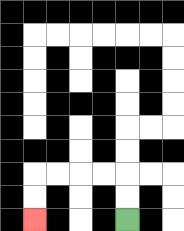{'start': '[5, 9]', 'end': '[1, 9]', 'path_directions': 'U,U,L,L,L,L,D,D', 'path_coordinates': '[[5, 9], [5, 8], [5, 7], [4, 7], [3, 7], [2, 7], [1, 7], [1, 8], [1, 9]]'}